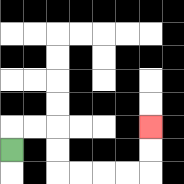{'start': '[0, 6]', 'end': '[6, 5]', 'path_directions': 'U,R,R,D,D,R,R,R,R,U,U', 'path_coordinates': '[[0, 6], [0, 5], [1, 5], [2, 5], [2, 6], [2, 7], [3, 7], [4, 7], [5, 7], [6, 7], [6, 6], [6, 5]]'}